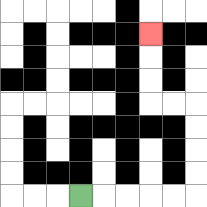{'start': '[3, 8]', 'end': '[6, 1]', 'path_directions': 'R,R,R,R,R,U,U,U,U,L,L,U,U,U', 'path_coordinates': '[[3, 8], [4, 8], [5, 8], [6, 8], [7, 8], [8, 8], [8, 7], [8, 6], [8, 5], [8, 4], [7, 4], [6, 4], [6, 3], [6, 2], [6, 1]]'}